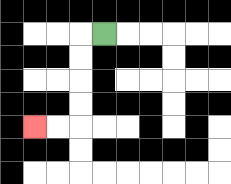{'start': '[4, 1]', 'end': '[1, 5]', 'path_directions': 'L,D,D,D,D,L,L', 'path_coordinates': '[[4, 1], [3, 1], [3, 2], [3, 3], [3, 4], [3, 5], [2, 5], [1, 5]]'}